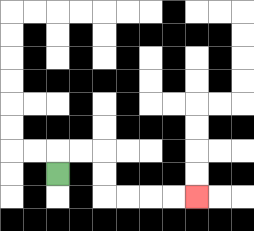{'start': '[2, 7]', 'end': '[8, 8]', 'path_directions': 'U,R,R,D,D,R,R,R,R', 'path_coordinates': '[[2, 7], [2, 6], [3, 6], [4, 6], [4, 7], [4, 8], [5, 8], [6, 8], [7, 8], [8, 8]]'}